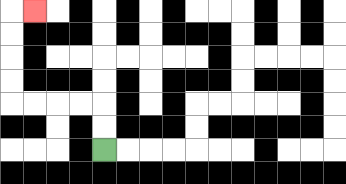{'start': '[4, 6]', 'end': '[1, 0]', 'path_directions': 'U,U,L,L,L,L,U,U,U,U,R', 'path_coordinates': '[[4, 6], [4, 5], [4, 4], [3, 4], [2, 4], [1, 4], [0, 4], [0, 3], [0, 2], [0, 1], [0, 0], [1, 0]]'}